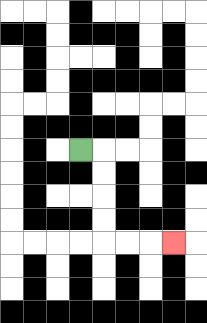{'start': '[3, 6]', 'end': '[7, 10]', 'path_directions': 'R,D,D,D,D,R,R,R', 'path_coordinates': '[[3, 6], [4, 6], [4, 7], [4, 8], [4, 9], [4, 10], [5, 10], [6, 10], [7, 10]]'}